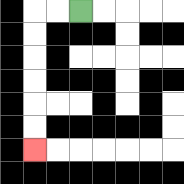{'start': '[3, 0]', 'end': '[1, 6]', 'path_directions': 'L,L,D,D,D,D,D,D', 'path_coordinates': '[[3, 0], [2, 0], [1, 0], [1, 1], [1, 2], [1, 3], [1, 4], [1, 5], [1, 6]]'}